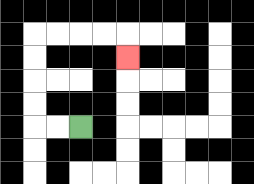{'start': '[3, 5]', 'end': '[5, 2]', 'path_directions': 'L,L,U,U,U,U,R,R,R,R,D', 'path_coordinates': '[[3, 5], [2, 5], [1, 5], [1, 4], [1, 3], [1, 2], [1, 1], [2, 1], [3, 1], [4, 1], [5, 1], [5, 2]]'}